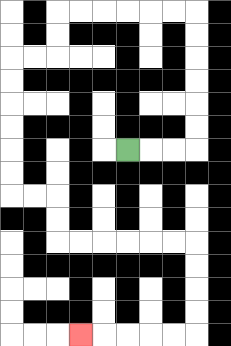{'start': '[5, 6]', 'end': '[3, 14]', 'path_directions': 'R,R,R,U,U,U,U,U,U,L,L,L,L,L,L,D,D,L,L,D,D,D,D,D,D,R,R,D,D,R,R,R,R,R,R,D,D,D,D,L,L,L,L,L', 'path_coordinates': '[[5, 6], [6, 6], [7, 6], [8, 6], [8, 5], [8, 4], [8, 3], [8, 2], [8, 1], [8, 0], [7, 0], [6, 0], [5, 0], [4, 0], [3, 0], [2, 0], [2, 1], [2, 2], [1, 2], [0, 2], [0, 3], [0, 4], [0, 5], [0, 6], [0, 7], [0, 8], [1, 8], [2, 8], [2, 9], [2, 10], [3, 10], [4, 10], [5, 10], [6, 10], [7, 10], [8, 10], [8, 11], [8, 12], [8, 13], [8, 14], [7, 14], [6, 14], [5, 14], [4, 14], [3, 14]]'}